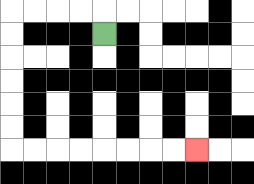{'start': '[4, 1]', 'end': '[8, 6]', 'path_directions': 'U,L,L,L,L,D,D,D,D,D,D,R,R,R,R,R,R,R,R', 'path_coordinates': '[[4, 1], [4, 0], [3, 0], [2, 0], [1, 0], [0, 0], [0, 1], [0, 2], [0, 3], [0, 4], [0, 5], [0, 6], [1, 6], [2, 6], [3, 6], [4, 6], [5, 6], [6, 6], [7, 6], [8, 6]]'}